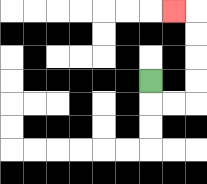{'start': '[6, 3]', 'end': '[7, 0]', 'path_directions': 'D,R,R,U,U,U,U,L', 'path_coordinates': '[[6, 3], [6, 4], [7, 4], [8, 4], [8, 3], [8, 2], [8, 1], [8, 0], [7, 0]]'}